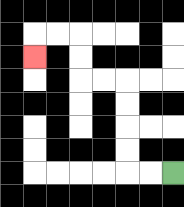{'start': '[7, 7]', 'end': '[1, 2]', 'path_directions': 'L,L,U,U,U,U,L,L,U,U,L,L,D', 'path_coordinates': '[[7, 7], [6, 7], [5, 7], [5, 6], [5, 5], [5, 4], [5, 3], [4, 3], [3, 3], [3, 2], [3, 1], [2, 1], [1, 1], [1, 2]]'}